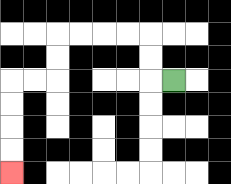{'start': '[7, 3]', 'end': '[0, 7]', 'path_directions': 'L,U,U,L,L,L,L,D,D,L,L,D,D,D,D', 'path_coordinates': '[[7, 3], [6, 3], [6, 2], [6, 1], [5, 1], [4, 1], [3, 1], [2, 1], [2, 2], [2, 3], [1, 3], [0, 3], [0, 4], [0, 5], [0, 6], [0, 7]]'}